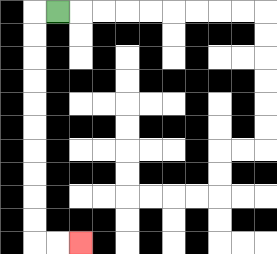{'start': '[2, 0]', 'end': '[3, 10]', 'path_directions': 'L,D,D,D,D,D,D,D,D,D,D,R,R', 'path_coordinates': '[[2, 0], [1, 0], [1, 1], [1, 2], [1, 3], [1, 4], [1, 5], [1, 6], [1, 7], [1, 8], [1, 9], [1, 10], [2, 10], [3, 10]]'}